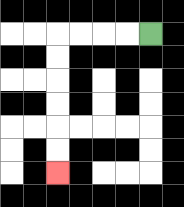{'start': '[6, 1]', 'end': '[2, 7]', 'path_directions': 'L,L,L,L,D,D,D,D,D,D', 'path_coordinates': '[[6, 1], [5, 1], [4, 1], [3, 1], [2, 1], [2, 2], [2, 3], [2, 4], [2, 5], [2, 6], [2, 7]]'}